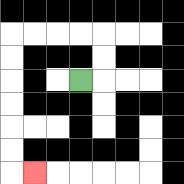{'start': '[3, 3]', 'end': '[1, 7]', 'path_directions': 'R,U,U,L,L,L,L,D,D,D,D,D,D,R', 'path_coordinates': '[[3, 3], [4, 3], [4, 2], [4, 1], [3, 1], [2, 1], [1, 1], [0, 1], [0, 2], [0, 3], [0, 4], [0, 5], [0, 6], [0, 7], [1, 7]]'}